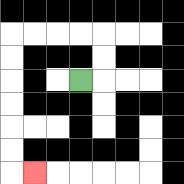{'start': '[3, 3]', 'end': '[1, 7]', 'path_directions': 'R,U,U,L,L,L,L,D,D,D,D,D,D,R', 'path_coordinates': '[[3, 3], [4, 3], [4, 2], [4, 1], [3, 1], [2, 1], [1, 1], [0, 1], [0, 2], [0, 3], [0, 4], [0, 5], [0, 6], [0, 7], [1, 7]]'}